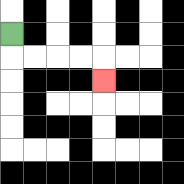{'start': '[0, 1]', 'end': '[4, 3]', 'path_directions': 'D,R,R,R,R,D', 'path_coordinates': '[[0, 1], [0, 2], [1, 2], [2, 2], [3, 2], [4, 2], [4, 3]]'}